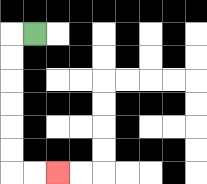{'start': '[1, 1]', 'end': '[2, 7]', 'path_directions': 'L,D,D,D,D,D,D,R,R', 'path_coordinates': '[[1, 1], [0, 1], [0, 2], [0, 3], [0, 4], [0, 5], [0, 6], [0, 7], [1, 7], [2, 7]]'}